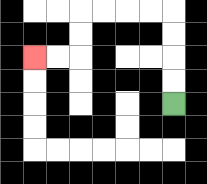{'start': '[7, 4]', 'end': '[1, 2]', 'path_directions': 'U,U,U,U,L,L,L,L,D,D,L,L', 'path_coordinates': '[[7, 4], [7, 3], [7, 2], [7, 1], [7, 0], [6, 0], [5, 0], [4, 0], [3, 0], [3, 1], [3, 2], [2, 2], [1, 2]]'}